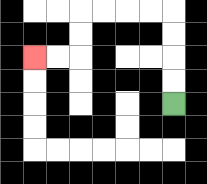{'start': '[7, 4]', 'end': '[1, 2]', 'path_directions': 'U,U,U,U,L,L,L,L,D,D,L,L', 'path_coordinates': '[[7, 4], [7, 3], [7, 2], [7, 1], [7, 0], [6, 0], [5, 0], [4, 0], [3, 0], [3, 1], [3, 2], [2, 2], [1, 2]]'}